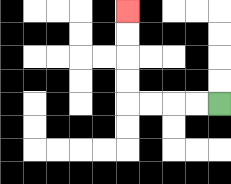{'start': '[9, 4]', 'end': '[5, 0]', 'path_directions': 'L,L,L,L,U,U,U,U', 'path_coordinates': '[[9, 4], [8, 4], [7, 4], [6, 4], [5, 4], [5, 3], [5, 2], [5, 1], [5, 0]]'}